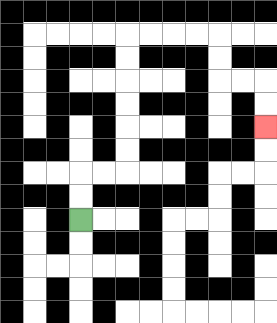{'start': '[3, 9]', 'end': '[11, 5]', 'path_directions': 'U,U,R,R,U,U,U,U,U,U,R,R,R,R,D,D,R,R,D,D', 'path_coordinates': '[[3, 9], [3, 8], [3, 7], [4, 7], [5, 7], [5, 6], [5, 5], [5, 4], [5, 3], [5, 2], [5, 1], [6, 1], [7, 1], [8, 1], [9, 1], [9, 2], [9, 3], [10, 3], [11, 3], [11, 4], [11, 5]]'}